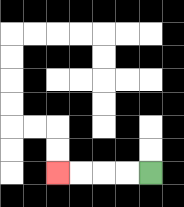{'start': '[6, 7]', 'end': '[2, 7]', 'path_directions': 'L,L,L,L', 'path_coordinates': '[[6, 7], [5, 7], [4, 7], [3, 7], [2, 7]]'}